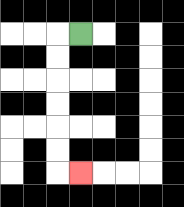{'start': '[3, 1]', 'end': '[3, 7]', 'path_directions': 'L,D,D,D,D,D,D,R', 'path_coordinates': '[[3, 1], [2, 1], [2, 2], [2, 3], [2, 4], [2, 5], [2, 6], [2, 7], [3, 7]]'}